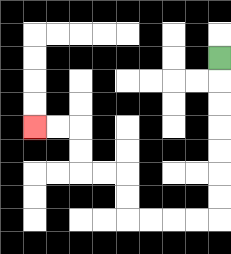{'start': '[9, 2]', 'end': '[1, 5]', 'path_directions': 'D,D,D,D,D,D,D,L,L,L,L,U,U,L,L,U,U,L,L', 'path_coordinates': '[[9, 2], [9, 3], [9, 4], [9, 5], [9, 6], [9, 7], [9, 8], [9, 9], [8, 9], [7, 9], [6, 9], [5, 9], [5, 8], [5, 7], [4, 7], [3, 7], [3, 6], [3, 5], [2, 5], [1, 5]]'}